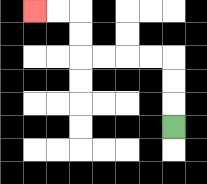{'start': '[7, 5]', 'end': '[1, 0]', 'path_directions': 'U,U,U,L,L,L,L,U,U,L,L', 'path_coordinates': '[[7, 5], [7, 4], [7, 3], [7, 2], [6, 2], [5, 2], [4, 2], [3, 2], [3, 1], [3, 0], [2, 0], [1, 0]]'}